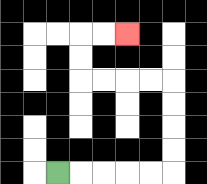{'start': '[2, 7]', 'end': '[5, 1]', 'path_directions': 'R,R,R,R,R,U,U,U,U,L,L,L,L,U,U,R,R', 'path_coordinates': '[[2, 7], [3, 7], [4, 7], [5, 7], [6, 7], [7, 7], [7, 6], [7, 5], [7, 4], [7, 3], [6, 3], [5, 3], [4, 3], [3, 3], [3, 2], [3, 1], [4, 1], [5, 1]]'}